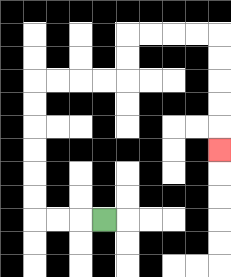{'start': '[4, 9]', 'end': '[9, 6]', 'path_directions': 'L,L,L,U,U,U,U,U,U,R,R,R,R,U,U,R,R,R,R,D,D,D,D,D', 'path_coordinates': '[[4, 9], [3, 9], [2, 9], [1, 9], [1, 8], [1, 7], [1, 6], [1, 5], [1, 4], [1, 3], [2, 3], [3, 3], [4, 3], [5, 3], [5, 2], [5, 1], [6, 1], [7, 1], [8, 1], [9, 1], [9, 2], [9, 3], [9, 4], [9, 5], [9, 6]]'}